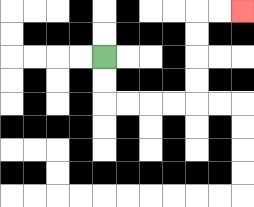{'start': '[4, 2]', 'end': '[10, 0]', 'path_directions': 'D,D,R,R,R,R,U,U,U,U,R,R', 'path_coordinates': '[[4, 2], [4, 3], [4, 4], [5, 4], [6, 4], [7, 4], [8, 4], [8, 3], [8, 2], [8, 1], [8, 0], [9, 0], [10, 0]]'}